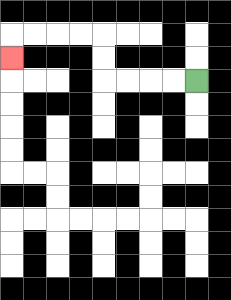{'start': '[8, 3]', 'end': '[0, 2]', 'path_directions': 'L,L,L,L,U,U,L,L,L,L,D', 'path_coordinates': '[[8, 3], [7, 3], [6, 3], [5, 3], [4, 3], [4, 2], [4, 1], [3, 1], [2, 1], [1, 1], [0, 1], [0, 2]]'}